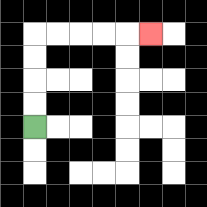{'start': '[1, 5]', 'end': '[6, 1]', 'path_directions': 'U,U,U,U,R,R,R,R,R', 'path_coordinates': '[[1, 5], [1, 4], [1, 3], [1, 2], [1, 1], [2, 1], [3, 1], [4, 1], [5, 1], [6, 1]]'}